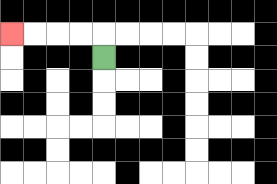{'start': '[4, 2]', 'end': '[0, 1]', 'path_directions': 'U,L,L,L,L', 'path_coordinates': '[[4, 2], [4, 1], [3, 1], [2, 1], [1, 1], [0, 1]]'}